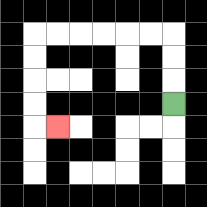{'start': '[7, 4]', 'end': '[2, 5]', 'path_directions': 'U,U,U,L,L,L,L,L,L,D,D,D,D,R', 'path_coordinates': '[[7, 4], [7, 3], [7, 2], [7, 1], [6, 1], [5, 1], [4, 1], [3, 1], [2, 1], [1, 1], [1, 2], [1, 3], [1, 4], [1, 5], [2, 5]]'}